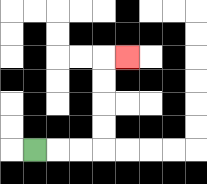{'start': '[1, 6]', 'end': '[5, 2]', 'path_directions': 'R,R,R,U,U,U,U,R', 'path_coordinates': '[[1, 6], [2, 6], [3, 6], [4, 6], [4, 5], [4, 4], [4, 3], [4, 2], [5, 2]]'}